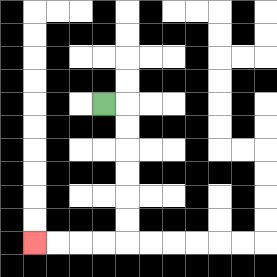{'start': '[4, 4]', 'end': '[1, 10]', 'path_directions': 'R,D,D,D,D,D,D,L,L,L,L', 'path_coordinates': '[[4, 4], [5, 4], [5, 5], [5, 6], [5, 7], [5, 8], [5, 9], [5, 10], [4, 10], [3, 10], [2, 10], [1, 10]]'}